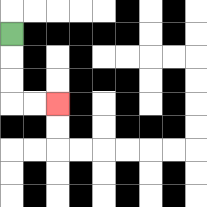{'start': '[0, 1]', 'end': '[2, 4]', 'path_directions': 'D,D,D,R,R', 'path_coordinates': '[[0, 1], [0, 2], [0, 3], [0, 4], [1, 4], [2, 4]]'}